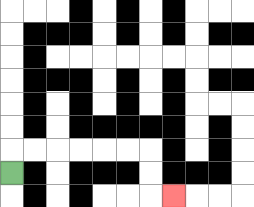{'start': '[0, 7]', 'end': '[7, 8]', 'path_directions': 'U,R,R,R,R,R,R,D,D,R', 'path_coordinates': '[[0, 7], [0, 6], [1, 6], [2, 6], [3, 6], [4, 6], [5, 6], [6, 6], [6, 7], [6, 8], [7, 8]]'}